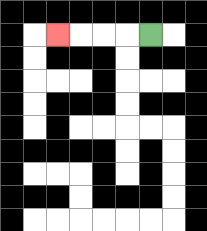{'start': '[6, 1]', 'end': '[2, 1]', 'path_directions': 'L,L,L,L', 'path_coordinates': '[[6, 1], [5, 1], [4, 1], [3, 1], [2, 1]]'}